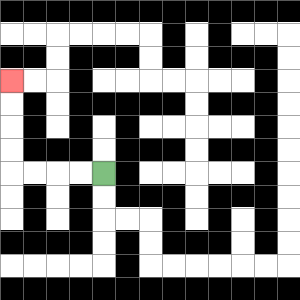{'start': '[4, 7]', 'end': '[0, 3]', 'path_directions': 'L,L,L,L,U,U,U,U', 'path_coordinates': '[[4, 7], [3, 7], [2, 7], [1, 7], [0, 7], [0, 6], [0, 5], [0, 4], [0, 3]]'}